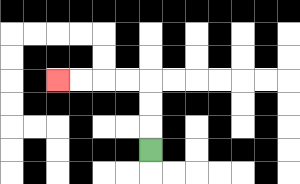{'start': '[6, 6]', 'end': '[2, 3]', 'path_directions': 'U,U,U,L,L,L,L', 'path_coordinates': '[[6, 6], [6, 5], [6, 4], [6, 3], [5, 3], [4, 3], [3, 3], [2, 3]]'}